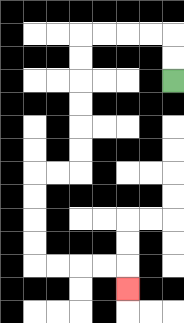{'start': '[7, 3]', 'end': '[5, 12]', 'path_directions': 'U,U,L,L,L,L,D,D,D,D,D,D,L,L,D,D,D,D,R,R,R,R,D', 'path_coordinates': '[[7, 3], [7, 2], [7, 1], [6, 1], [5, 1], [4, 1], [3, 1], [3, 2], [3, 3], [3, 4], [3, 5], [3, 6], [3, 7], [2, 7], [1, 7], [1, 8], [1, 9], [1, 10], [1, 11], [2, 11], [3, 11], [4, 11], [5, 11], [5, 12]]'}